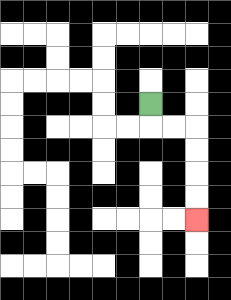{'start': '[6, 4]', 'end': '[8, 9]', 'path_directions': 'D,R,R,D,D,D,D', 'path_coordinates': '[[6, 4], [6, 5], [7, 5], [8, 5], [8, 6], [8, 7], [8, 8], [8, 9]]'}